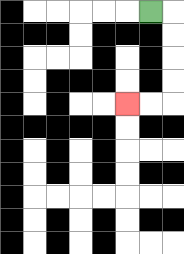{'start': '[6, 0]', 'end': '[5, 4]', 'path_directions': 'R,D,D,D,D,L,L', 'path_coordinates': '[[6, 0], [7, 0], [7, 1], [7, 2], [7, 3], [7, 4], [6, 4], [5, 4]]'}